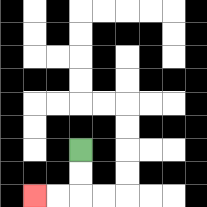{'start': '[3, 6]', 'end': '[1, 8]', 'path_directions': 'D,D,L,L', 'path_coordinates': '[[3, 6], [3, 7], [3, 8], [2, 8], [1, 8]]'}